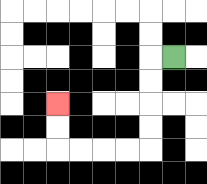{'start': '[7, 2]', 'end': '[2, 4]', 'path_directions': 'L,D,D,D,D,L,L,L,L,U,U', 'path_coordinates': '[[7, 2], [6, 2], [6, 3], [6, 4], [6, 5], [6, 6], [5, 6], [4, 6], [3, 6], [2, 6], [2, 5], [2, 4]]'}